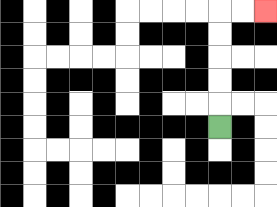{'start': '[9, 5]', 'end': '[11, 0]', 'path_directions': 'U,U,U,U,U,R,R', 'path_coordinates': '[[9, 5], [9, 4], [9, 3], [9, 2], [9, 1], [9, 0], [10, 0], [11, 0]]'}